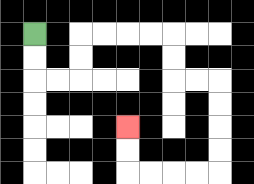{'start': '[1, 1]', 'end': '[5, 5]', 'path_directions': 'D,D,R,R,U,U,R,R,R,R,D,D,R,R,D,D,D,D,L,L,L,L,U,U', 'path_coordinates': '[[1, 1], [1, 2], [1, 3], [2, 3], [3, 3], [3, 2], [3, 1], [4, 1], [5, 1], [6, 1], [7, 1], [7, 2], [7, 3], [8, 3], [9, 3], [9, 4], [9, 5], [9, 6], [9, 7], [8, 7], [7, 7], [6, 7], [5, 7], [5, 6], [5, 5]]'}